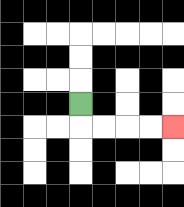{'start': '[3, 4]', 'end': '[7, 5]', 'path_directions': 'D,R,R,R,R', 'path_coordinates': '[[3, 4], [3, 5], [4, 5], [5, 5], [6, 5], [7, 5]]'}